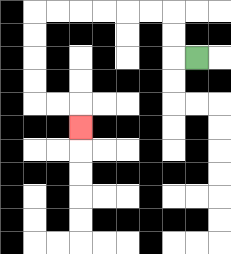{'start': '[8, 2]', 'end': '[3, 5]', 'path_directions': 'L,U,U,L,L,L,L,L,L,D,D,D,D,R,R,D', 'path_coordinates': '[[8, 2], [7, 2], [7, 1], [7, 0], [6, 0], [5, 0], [4, 0], [3, 0], [2, 0], [1, 0], [1, 1], [1, 2], [1, 3], [1, 4], [2, 4], [3, 4], [3, 5]]'}